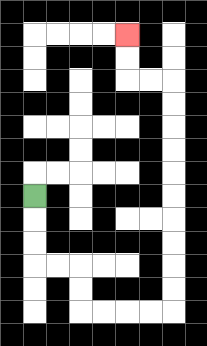{'start': '[1, 8]', 'end': '[5, 1]', 'path_directions': 'D,D,D,R,R,D,D,R,R,R,R,U,U,U,U,U,U,U,U,U,U,L,L,U,U', 'path_coordinates': '[[1, 8], [1, 9], [1, 10], [1, 11], [2, 11], [3, 11], [3, 12], [3, 13], [4, 13], [5, 13], [6, 13], [7, 13], [7, 12], [7, 11], [7, 10], [7, 9], [7, 8], [7, 7], [7, 6], [7, 5], [7, 4], [7, 3], [6, 3], [5, 3], [5, 2], [5, 1]]'}